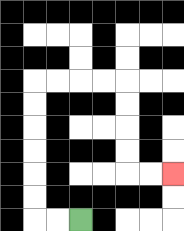{'start': '[3, 9]', 'end': '[7, 7]', 'path_directions': 'L,L,U,U,U,U,U,U,R,R,R,R,D,D,D,D,R,R', 'path_coordinates': '[[3, 9], [2, 9], [1, 9], [1, 8], [1, 7], [1, 6], [1, 5], [1, 4], [1, 3], [2, 3], [3, 3], [4, 3], [5, 3], [5, 4], [5, 5], [5, 6], [5, 7], [6, 7], [7, 7]]'}